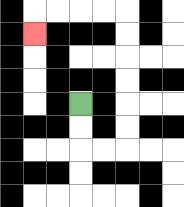{'start': '[3, 4]', 'end': '[1, 1]', 'path_directions': 'D,D,R,R,U,U,U,U,U,U,L,L,L,L,D', 'path_coordinates': '[[3, 4], [3, 5], [3, 6], [4, 6], [5, 6], [5, 5], [5, 4], [5, 3], [5, 2], [5, 1], [5, 0], [4, 0], [3, 0], [2, 0], [1, 0], [1, 1]]'}